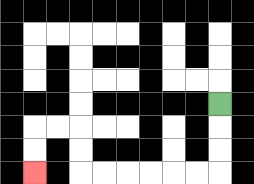{'start': '[9, 4]', 'end': '[1, 7]', 'path_directions': 'D,D,D,L,L,L,L,L,L,U,U,L,L,D,D', 'path_coordinates': '[[9, 4], [9, 5], [9, 6], [9, 7], [8, 7], [7, 7], [6, 7], [5, 7], [4, 7], [3, 7], [3, 6], [3, 5], [2, 5], [1, 5], [1, 6], [1, 7]]'}